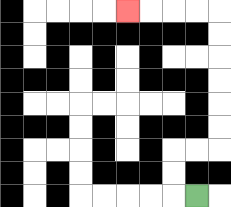{'start': '[8, 8]', 'end': '[5, 0]', 'path_directions': 'L,U,U,R,R,U,U,U,U,U,U,L,L,L,L', 'path_coordinates': '[[8, 8], [7, 8], [7, 7], [7, 6], [8, 6], [9, 6], [9, 5], [9, 4], [9, 3], [9, 2], [9, 1], [9, 0], [8, 0], [7, 0], [6, 0], [5, 0]]'}